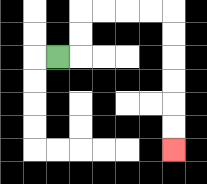{'start': '[2, 2]', 'end': '[7, 6]', 'path_directions': 'R,U,U,R,R,R,R,D,D,D,D,D,D', 'path_coordinates': '[[2, 2], [3, 2], [3, 1], [3, 0], [4, 0], [5, 0], [6, 0], [7, 0], [7, 1], [7, 2], [7, 3], [7, 4], [7, 5], [7, 6]]'}